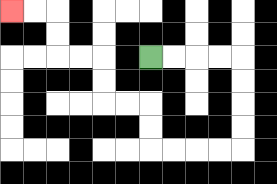{'start': '[6, 2]', 'end': '[0, 0]', 'path_directions': 'R,R,R,R,D,D,D,D,L,L,L,L,U,U,L,L,U,U,L,L,U,U,L,L', 'path_coordinates': '[[6, 2], [7, 2], [8, 2], [9, 2], [10, 2], [10, 3], [10, 4], [10, 5], [10, 6], [9, 6], [8, 6], [7, 6], [6, 6], [6, 5], [6, 4], [5, 4], [4, 4], [4, 3], [4, 2], [3, 2], [2, 2], [2, 1], [2, 0], [1, 0], [0, 0]]'}